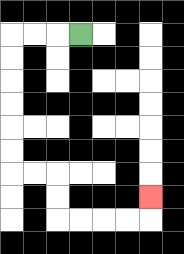{'start': '[3, 1]', 'end': '[6, 8]', 'path_directions': 'L,L,L,D,D,D,D,D,D,R,R,D,D,R,R,R,R,U', 'path_coordinates': '[[3, 1], [2, 1], [1, 1], [0, 1], [0, 2], [0, 3], [0, 4], [0, 5], [0, 6], [0, 7], [1, 7], [2, 7], [2, 8], [2, 9], [3, 9], [4, 9], [5, 9], [6, 9], [6, 8]]'}